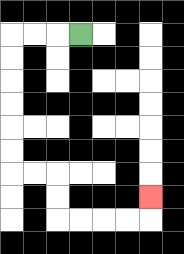{'start': '[3, 1]', 'end': '[6, 8]', 'path_directions': 'L,L,L,D,D,D,D,D,D,R,R,D,D,R,R,R,R,U', 'path_coordinates': '[[3, 1], [2, 1], [1, 1], [0, 1], [0, 2], [0, 3], [0, 4], [0, 5], [0, 6], [0, 7], [1, 7], [2, 7], [2, 8], [2, 9], [3, 9], [4, 9], [5, 9], [6, 9], [6, 8]]'}